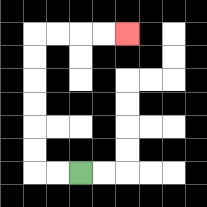{'start': '[3, 7]', 'end': '[5, 1]', 'path_directions': 'L,L,U,U,U,U,U,U,R,R,R,R', 'path_coordinates': '[[3, 7], [2, 7], [1, 7], [1, 6], [1, 5], [1, 4], [1, 3], [1, 2], [1, 1], [2, 1], [3, 1], [4, 1], [5, 1]]'}